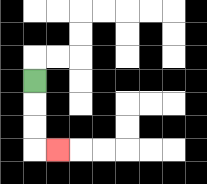{'start': '[1, 3]', 'end': '[2, 6]', 'path_directions': 'D,D,D,R', 'path_coordinates': '[[1, 3], [1, 4], [1, 5], [1, 6], [2, 6]]'}